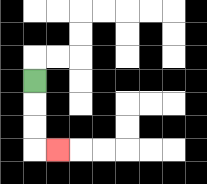{'start': '[1, 3]', 'end': '[2, 6]', 'path_directions': 'D,D,D,R', 'path_coordinates': '[[1, 3], [1, 4], [1, 5], [1, 6], [2, 6]]'}